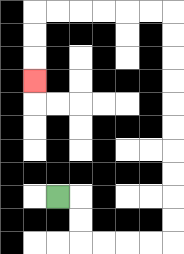{'start': '[2, 8]', 'end': '[1, 3]', 'path_directions': 'R,D,D,R,R,R,R,U,U,U,U,U,U,U,U,U,U,L,L,L,L,L,L,D,D,D', 'path_coordinates': '[[2, 8], [3, 8], [3, 9], [3, 10], [4, 10], [5, 10], [6, 10], [7, 10], [7, 9], [7, 8], [7, 7], [7, 6], [7, 5], [7, 4], [7, 3], [7, 2], [7, 1], [7, 0], [6, 0], [5, 0], [4, 0], [3, 0], [2, 0], [1, 0], [1, 1], [1, 2], [1, 3]]'}